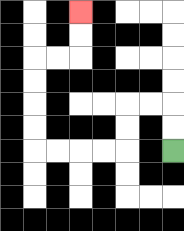{'start': '[7, 6]', 'end': '[3, 0]', 'path_directions': 'U,U,L,L,D,D,L,L,L,L,U,U,U,U,R,R,U,U', 'path_coordinates': '[[7, 6], [7, 5], [7, 4], [6, 4], [5, 4], [5, 5], [5, 6], [4, 6], [3, 6], [2, 6], [1, 6], [1, 5], [1, 4], [1, 3], [1, 2], [2, 2], [3, 2], [3, 1], [3, 0]]'}